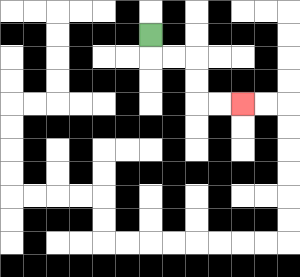{'start': '[6, 1]', 'end': '[10, 4]', 'path_directions': 'D,R,R,D,D,R,R', 'path_coordinates': '[[6, 1], [6, 2], [7, 2], [8, 2], [8, 3], [8, 4], [9, 4], [10, 4]]'}